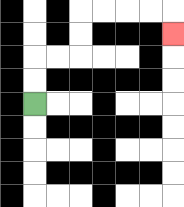{'start': '[1, 4]', 'end': '[7, 1]', 'path_directions': 'U,U,R,R,U,U,R,R,R,R,D', 'path_coordinates': '[[1, 4], [1, 3], [1, 2], [2, 2], [3, 2], [3, 1], [3, 0], [4, 0], [5, 0], [6, 0], [7, 0], [7, 1]]'}